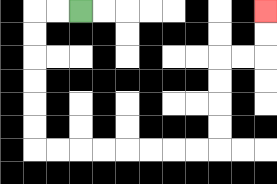{'start': '[3, 0]', 'end': '[11, 0]', 'path_directions': 'L,L,D,D,D,D,D,D,R,R,R,R,R,R,R,R,U,U,U,U,R,R,U,U', 'path_coordinates': '[[3, 0], [2, 0], [1, 0], [1, 1], [1, 2], [1, 3], [1, 4], [1, 5], [1, 6], [2, 6], [3, 6], [4, 6], [5, 6], [6, 6], [7, 6], [8, 6], [9, 6], [9, 5], [9, 4], [9, 3], [9, 2], [10, 2], [11, 2], [11, 1], [11, 0]]'}